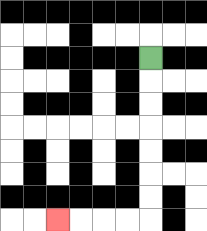{'start': '[6, 2]', 'end': '[2, 9]', 'path_directions': 'D,D,D,D,D,D,D,L,L,L,L', 'path_coordinates': '[[6, 2], [6, 3], [6, 4], [6, 5], [6, 6], [6, 7], [6, 8], [6, 9], [5, 9], [4, 9], [3, 9], [2, 9]]'}